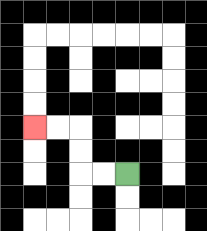{'start': '[5, 7]', 'end': '[1, 5]', 'path_directions': 'L,L,U,U,L,L', 'path_coordinates': '[[5, 7], [4, 7], [3, 7], [3, 6], [3, 5], [2, 5], [1, 5]]'}